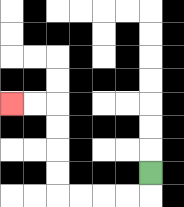{'start': '[6, 7]', 'end': '[0, 4]', 'path_directions': 'D,L,L,L,L,U,U,U,U,L,L', 'path_coordinates': '[[6, 7], [6, 8], [5, 8], [4, 8], [3, 8], [2, 8], [2, 7], [2, 6], [2, 5], [2, 4], [1, 4], [0, 4]]'}